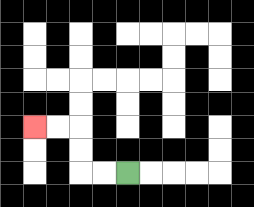{'start': '[5, 7]', 'end': '[1, 5]', 'path_directions': 'L,L,U,U,L,L', 'path_coordinates': '[[5, 7], [4, 7], [3, 7], [3, 6], [3, 5], [2, 5], [1, 5]]'}